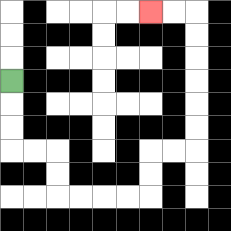{'start': '[0, 3]', 'end': '[6, 0]', 'path_directions': 'D,D,D,R,R,D,D,R,R,R,R,U,U,R,R,U,U,U,U,U,U,L,L', 'path_coordinates': '[[0, 3], [0, 4], [0, 5], [0, 6], [1, 6], [2, 6], [2, 7], [2, 8], [3, 8], [4, 8], [5, 8], [6, 8], [6, 7], [6, 6], [7, 6], [8, 6], [8, 5], [8, 4], [8, 3], [8, 2], [8, 1], [8, 0], [7, 0], [6, 0]]'}